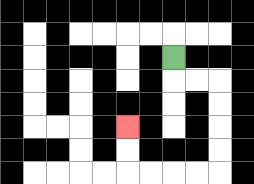{'start': '[7, 2]', 'end': '[5, 5]', 'path_directions': 'D,R,R,D,D,D,D,L,L,L,L,U,U', 'path_coordinates': '[[7, 2], [7, 3], [8, 3], [9, 3], [9, 4], [9, 5], [9, 6], [9, 7], [8, 7], [7, 7], [6, 7], [5, 7], [5, 6], [5, 5]]'}